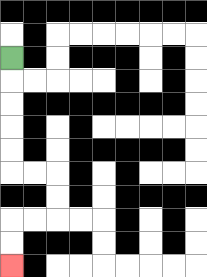{'start': '[0, 2]', 'end': '[0, 11]', 'path_directions': 'D,D,D,D,D,R,R,D,D,L,L,D,D', 'path_coordinates': '[[0, 2], [0, 3], [0, 4], [0, 5], [0, 6], [0, 7], [1, 7], [2, 7], [2, 8], [2, 9], [1, 9], [0, 9], [0, 10], [0, 11]]'}